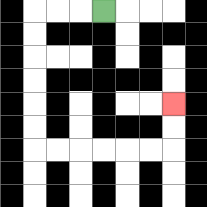{'start': '[4, 0]', 'end': '[7, 4]', 'path_directions': 'L,L,L,D,D,D,D,D,D,R,R,R,R,R,R,U,U', 'path_coordinates': '[[4, 0], [3, 0], [2, 0], [1, 0], [1, 1], [1, 2], [1, 3], [1, 4], [1, 5], [1, 6], [2, 6], [3, 6], [4, 6], [5, 6], [6, 6], [7, 6], [7, 5], [7, 4]]'}